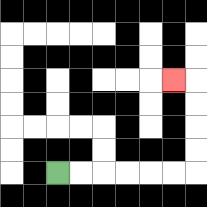{'start': '[2, 7]', 'end': '[7, 3]', 'path_directions': 'R,R,R,R,R,R,U,U,U,U,L', 'path_coordinates': '[[2, 7], [3, 7], [4, 7], [5, 7], [6, 7], [7, 7], [8, 7], [8, 6], [8, 5], [8, 4], [8, 3], [7, 3]]'}